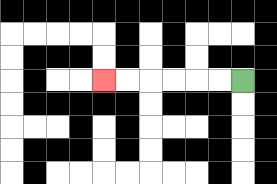{'start': '[10, 3]', 'end': '[4, 3]', 'path_directions': 'L,L,L,L,L,L', 'path_coordinates': '[[10, 3], [9, 3], [8, 3], [7, 3], [6, 3], [5, 3], [4, 3]]'}